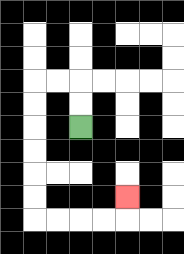{'start': '[3, 5]', 'end': '[5, 8]', 'path_directions': 'U,U,L,L,D,D,D,D,D,D,R,R,R,R,U', 'path_coordinates': '[[3, 5], [3, 4], [3, 3], [2, 3], [1, 3], [1, 4], [1, 5], [1, 6], [1, 7], [1, 8], [1, 9], [2, 9], [3, 9], [4, 9], [5, 9], [5, 8]]'}